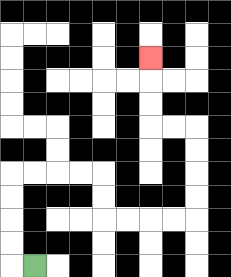{'start': '[1, 11]', 'end': '[6, 2]', 'path_directions': 'L,U,U,U,U,R,R,R,R,D,D,R,R,R,R,U,U,U,U,L,L,U,U,U', 'path_coordinates': '[[1, 11], [0, 11], [0, 10], [0, 9], [0, 8], [0, 7], [1, 7], [2, 7], [3, 7], [4, 7], [4, 8], [4, 9], [5, 9], [6, 9], [7, 9], [8, 9], [8, 8], [8, 7], [8, 6], [8, 5], [7, 5], [6, 5], [6, 4], [6, 3], [6, 2]]'}